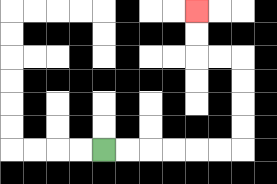{'start': '[4, 6]', 'end': '[8, 0]', 'path_directions': 'R,R,R,R,R,R,U,U,U,U,L,L,U,U', 'path_coordinates': '[[4, 6], [5, 6], [6, 6], [7, 6], [8, 6], [9, 6], [10, 6], [10, 5], [10, 4], [10, 3], [10, 2], [9, 2], [8, 2], [8, 1], [8, 0]]'}